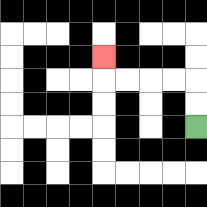{'start': '[8, 5]', 'end': '[4, 2]', 'path_directions': 'U,U,L,L,L,L,U', 'path_coordinates': '[[8, 5], [8, 4], [8, 3], [7, 3], [6, 3], [5, 3], [4, 3], [4, 2]]'}